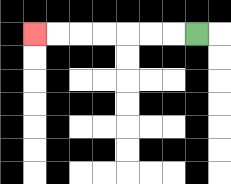{'start': '[8, 1]', 'end': '[1, 1]', 'path_directions': 'L,L,L,L,L,L,L', 'path_coordinates': '[[8, 1], [7, 1], [6, 1], [5, 1], [4, 1], [3, 1], [2, 1], [1, 1]]'}